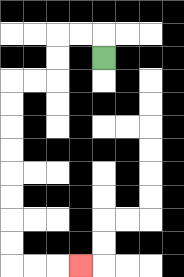{'start': '[4, 2]', 'end': '[3, 11]', 'path_directions': 'U,L,L,D,D,L,L,D,D,D,D,D,D,D,D,R,R,R', 'path_coordinates': '[[4, 2], [4, 1], [3, 1], [2, 1], [2, 2], [2, 3], [1, 3], [0, 3], [0, 4], [0, 5], [0, 6], [0, 7], [0, 8], [0, 9], [0, 10], [0, 11], [1, 11], [2, 11], [3, 11]]'}